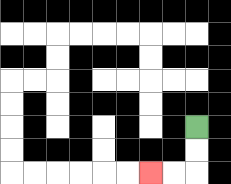{'start': '[8, 5]', 'end': '[6, 7]', 'path_directions': 'D,D,L,L', 'path_coordinates': '[[8, 5], [8, 6], [8, 7], [7, 7], [6, 7]]'}